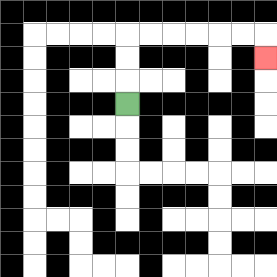{'start': '[5, 4]', 'end': '[11, 2]', 'path_directions': 'U,U,U,R,R,R,R,R,R,D', 'path_coordinates': '[[5, 4], [5, 3], [5, 2], [5, 1], [6, 1], [7, 1], [8, 1], [9, 1], [10, 1], [11, 1], [11, 2]]'}